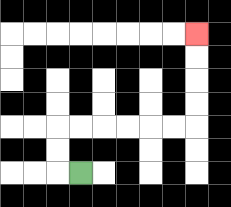{'start': '[3, 7]', 'end': '[8, 1]', 'path_directions': 'L,U,U,R,R,R,R,R,R,U,U,U,U', 'path_coordinates': '[[3, 7], [2, 7], [2, 6], [2, 5], [3, 5], [4, 5], [5, 5], [6, 5], [7, 5], [8, 5], [8, 4], [8, 3], [8, 2], [8, 1]]'}